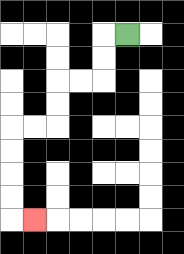{'start': '[5, 1]', 'end': '[1, 9]', 'path_directions': 'L,D,D,L,L,D,D,L,L,D,D,D,D,R', 'path_coordinates': '[[5, 1], [4, 1], [4, 2], [4, 3], [3, 3], [2, 3], [2, 4], [2, 5], [1, 5], [0, 5], [0, 6], [0, 7], [0, 8], [0, 9], [1, 9]]'}